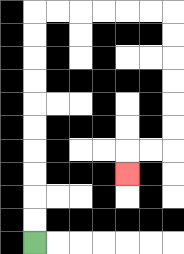{'start': '[1, 10]', 'end': '[5, 7]', 'path_directions': 'U,U,U,U,U,U,U,U,U,U,R,R,R,R,R,R,D,D,D,D,D,D,L,L,D', 'path_coordinates': '[[1, 10], [1, 9], [1, 8], [1, 7], [1, 6], [1, 5], [1, 4], [1, 3], [1, 2], [1, 1], [1, 0], [2, 0], [3, 0], [4, 0], [5, 0], [6, 0], [7, 0], [7, 1], [7, 2], [7, 3], [7, 4], [7, 5], [7, 6], [6, 6], [5, 6], [5, 7]]'}